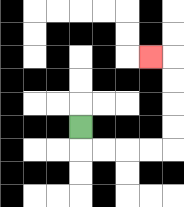{'start': '[3, 5]', 'end': '[6, 2]', 'path_directions': 'D,R,R,R,R,U,U,U,U,L', 'path_coordinates': '[[3, 5], [3, 6], [4, 6], [5, 6], [6, 6], [7, 6], [7, 5], [7, 4], [7, 3], [7, 2], [6, 2]]'}